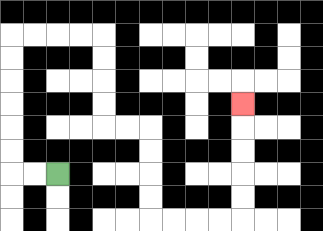{'start': '[2, 7]', 'end': '[10, 4]', 'path_directions': 'L,L,U,U,U,U,U,U,R,R,R,R,D,D,D,D,R,R,D,D,D,D,R,R,R,R,U,U,U,U,U', 'path_coordinates': '[[2, 7], [1, 7], [0, 7], [0, 6], [0, 5], [0, 4], [0, 3], [0, 2], [0, 1], [1, 1], [2, 1], [3, 1], [4, 1], [4, 2], [4, 3], [4, 4], [4, 5], [5, 5], [6, 5], [6, 6], [6, 7], [6, 8], [6, 9], [7, 9], [8, 9], [9, 9], [10, 9], [10, 8], [10, 7], [10, 6], [10, 5], [10, 4]]'}